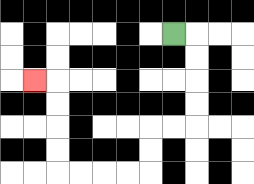{'start': '[7, 1]', 'end': '[1, 3]', 'path_directions': 'R,D,D,D,D,L,L,D,D,L,L,L,L,U,U,U,U,L', 'path_coordinates': '[[7, 1], [8, 1], [8, 2], [8, 3], [8, 4], [8, 5], [7, 5], [6, 5], [6, 6], [6, 7], [5, 7], [4, 7], [3, 7], [2, 7], [2, 6], [2, 5], [2, 4], [2, 3], [1, 3]]'}